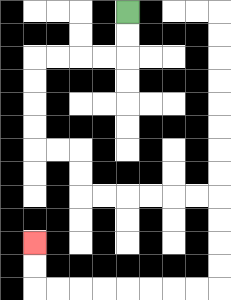{'start': '[5, 0]', 'end': '[1, 10]', 'path_directions': 'D,D,L,L,L,L,D,D,D,D,R,R,D,D,R,R,R,R,R,R,D,D,D,D,L,L,L,L,L,L,L,L,U,U', 'path_coordinates': '[[5, 0], [5, 1], [5, 2], [4, 2], [3, 2], [2, 2], [1, 2], [1, 3], [1, 4], [1, 5], [1, 6], [2, 6], [3, 6], [3, 7], [3, 8], [4, 8], [5, 8], [6, 8], [7, 8], [8, 8], [9, 8], [9, 9], [9, 10], [9, 11], [9, 12], [8, 12], [7, 12], [6, 12], [5, 12], [4, 12], [3, 12], [2, 12], [1, 12], [1, 11], [1, 10]]'}